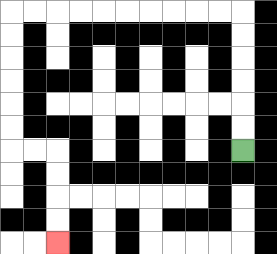{'start': '[10, 6]', 'end': '[2, 10]', 'path_directions': 'U,U,U,U,U,U,L,L,L,L,L,L,L,L,L,L,D,D,D,D,D,D,R,R,D,D,D,D', 'path_coordinates': '[[10, 6], [10, 5], [10, 4], [10, 3], [10, 2], [10, 1], [10, 0], [9, 0], [8, 0], [7, 0], [6, 0], [5, 0], [4, 0], [3, 0], [2, 0], [1, 0], [0, 0], [0, 1], [0, 2], [0, 3], [0, 4], [0, 5], [0, 6], [1, 6], [2, 6], [2, 7], [2, 8], [2, 9], [2, 10]]'}